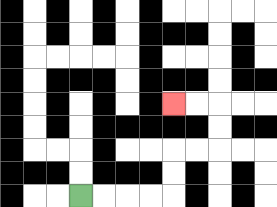{'start': '[3, 8]', 'end': '[7, 4]', 'path_directions': 'R,R,R,R,U,U,R,R,U,U,L,L', 'path_coordinates': '[[3, 8], [4, 8], [5, 8], [6, 8], [7, 8], [7, 7], [7, 6], [8, 6], [9, 6], [9, 5], [9, 4], [8, 4], [7, 4]]'}